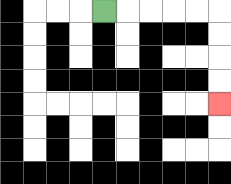{'start': '[4, 0]', 'end': '[9, 4]', 'path_directions': 'R,R,R,R,R,D,D,D,D', 'path_coordinates': '[[4, 0], [5, 0], [6, 0], [7, 0], [8, 0], [9, 0], [9, 1], [9, 2], [9, 3], [9, 4]]'}